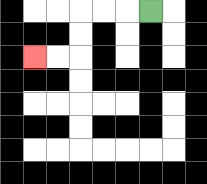{'start': '[6, 0]', 'end': '[1, 2]', 'path_directions': 'L,L,L,D,D,L,L', 'path_coordinates': '[[6, 0], [5, 0], [4, 0], [3, 0], [3, 1], [3, 2], [2, 2], [1, 2]]'}